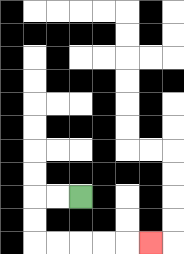{'start': '[3, 8]', 'end': '[6, 10]', 'path_directions': 'L,L,D,D,R,R,R,R,R', 'path_coordinates': '[[3, 8], [2, 8], [1, 8], [1, 9], [1, 10], [2, 10], [3, 10], [4, 10], [5, 10], [6, 10]]'}